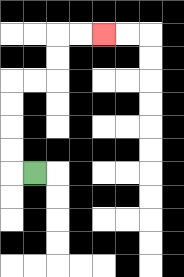{'start': '[1, 7]', 'end': '[4, 1]', 'path_directions': 'L,U,U,U,U,R,R,U,U,R,R', 'path_coordinates': '[[1, 7], [0, 7], [0, 6], [0, 5], [0, 4], [0, 3], [1, 3], [2, 3], [2, 2], [2, 1], [3, 1], [4, 1]]'}